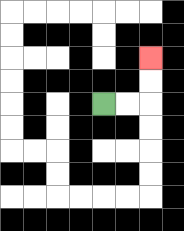{'start': '[4, 4]', 'end': '[6, 2]', 'path_directions': 'R,R,U,U', 'path_coordinates': '[[4, 4], [5, 4], [6, 4], [6, 3], [6, 2]]'}